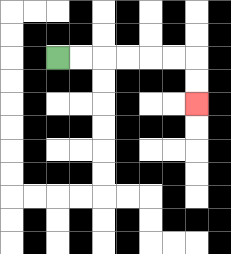{'start': '[2, 2]', 'end': '[8, 4]', 'path_directions': 'R,R,R,R,R,R,D,D', 'path_coordinates': '[[2, 2], [3, 2], [4, 2], [5, 2], [6, 2], [7, 2], [8, 2], [8, 3], [8, 4]]'}